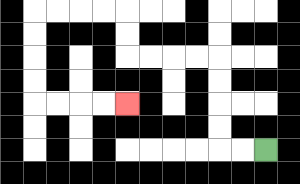{'start': '[11, 6]', 'end': '[5, 4]', 'path_directions': 'L,L,U,U,U,U,L,L,L,L,U,U,L,L,L,L,D,D,D,D,R,R,R,R', 'path_coordinates': '[[11, 6], [10, 6], [9, 6], [9, 5], [9, 4], [9, 3], [9, 2], [8, 2], [7, 2], [6, 2], [5, 2], [5, 1], [5, 0], [4, 0], [3, 0], [2, 0], [1, 0], [1, 1], [1, 2], [1, 3], [1, 4], [2, 4], [3, 4], [4, 4], [5, 4]]'}